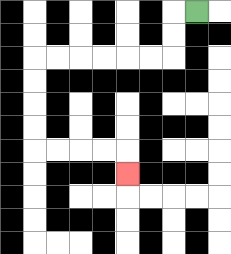{'start': '[8, 0]', 'end': '[5, 7]', 'path_directions': 'L,D,D,L,L,L,L,L,L,D,D,D,D,R,R,R,R,D', 'path_coordinates': '[[8, 0], [7, 0], [7, 1], [7, 2], [6, 2], [5, 2], [4, 2], [3, 2], [2, 2], [1, 2], [1, 3], [1, 4], [1, 5], [1, 6], [2, 6], [3, 6], [4, 6], [5, 6], [5, 7]]'}